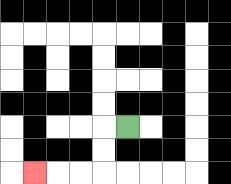{'start': '[5, 5]', 'end': '[1, 7]', 'path_directions': 'L,D,D,L,L,L', 'path_coordinates': '[[5, 5], [4, 5], [4, 6], [4, 7], [3, 7], [2, 7], [1, 7]]'}